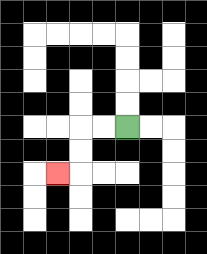{'start': '[5, 5]', 'end': '[2, 7]', 'path_directions': 'L,L,D,D,L', 'path_coordinates': '[[5, 5], [4, 5], [3, 5], [3, 6], [3, 7], [2, 7]]'}